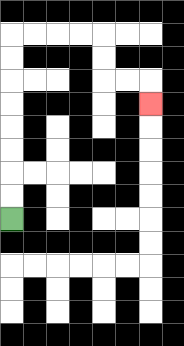{'start': '[0, 9]', 'end': '[6, 4]', 'path_directions': 'U,U,U,U,U,U,U,U,R,R,R,R,D,D,R,R,D', 'path_coordinates': '[[0, 9], [0, 8], [0, 7], [0, 6], [0, 5], [0, 4], [0, 3], [0, 2], [0, 1], [1, 1], [2, 1], [3, 1], [4, 1], [4, 2], [4, 3], [5, 3], [6, 3], [6, 4]]'}